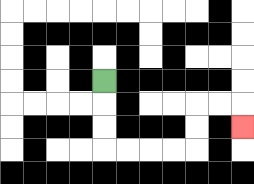{'start': '[4, 3]', 'end': '[10, 5]', 'path_directions': 'D,D,D,R,R,R,R,U,U,R,R,D', 'path_coordinates': '[[4, 3], [4, 4], [4, 5], [4, 6], [5, 6], [6, 6], [7, 6], [8, 6], [8, 5], [8, 4], [9, 4], [10, 4], [10, 5]]'}